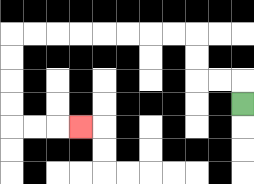{'start': '[10, 4]', 'end': '[3, 5]', 'path_directions': 'U,L,L,U,U,L,L,L,L,L,L,L,L,D,D,D,D,R,R,R', 'path_coordinates': '[[10, 4], [10, 3], [9, 3], [8, 3], [8, 2], [8, 1], [7, 1], [6, 1], [5, 1], [4, 1], [3, 1], [2, 1], [1, 1], [0, 1], [0, 2], [0, 3], [0, 4], [0, 5], [1, 5], [2, 5], [3, 5]]'}